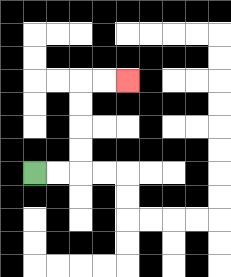{'start': '[1, 7]', 'end': '[5, 3]', 'path_directions': 'R,R,U,U,U,U,R,R', 'path_coordinates': '[[1, 7], [2, 7], [3, 7], [3, 6], [3, 5], [3, 4], [3, 3], [4, 3], [5, 3]]'}